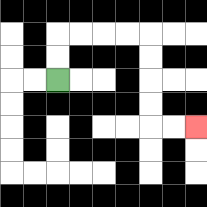{'start': '[2, 3]', 'end': '[8, 5]', 'path_directions': 'U,U,R,R,R,R,D,D,D,D,R,R', 'path_coordinates': '[[2, 3], [2, 2], [2, 1], [3, 1], [4, 1], [5, 1], [6, 1], [6, 2], [6, 3], [6, 4], [6, 5], [7, 5], [8, 5]]'}